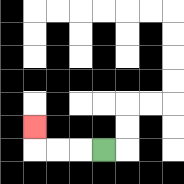{'start': '[4, 6]', 'end': '[1, 5]', 'path_directions': 'L,L,L,U', 'path_coordinates': '[[4, 6], [3, 6], [2, 6], [1, 6], [1, 5]]'}